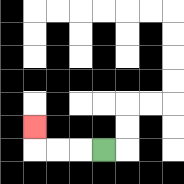{'start': '[4, 6]', 'end': '[1, 5]', 'path_directions': 'L,L,L,U', 'path_coordinates': '[[4, 6], [3, 6], [2, 6], [1, 6], [1, 5]]'}